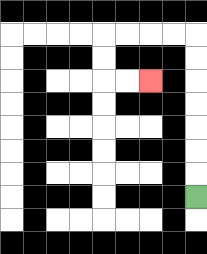{'start': '[8, 8]', 'end': '[6, 3]', 'path_directions': 'U,U,U,U,U,U,U,L,L,L,L,D,D,R,R', 'path_coordinates': '[[8, 8], [8, 7], [8, 6], [8, 5], [8, 4], [8, 3], [8, 2], [8, 1], [7, 1], [6, 1], [5, 1], [4, 1], [4, 2], [4, 3], [5, 3], [6, 3]]'}